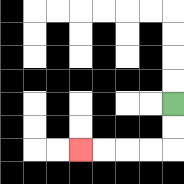{'start': '[7, 4]', 'end': '[3, 6]', 'path_directions': 'D,D,L,L,L,L', 'path_coordinates': '[[7, 4], [7, 5], [7, 6], [6, 6], [5, 6], [4, 6], [3, 6]]'}